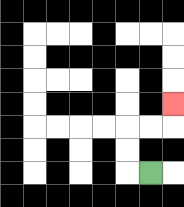{'start': '[6, 7]', 'end': '[7, 4]', 'path_directions': 'L,U,U,R,R,U', 'path_coordinates': '[[6, 7], [5, 7], [5, 6], [5, 5], [6, 5], [7, 5], [7, 4]]'}